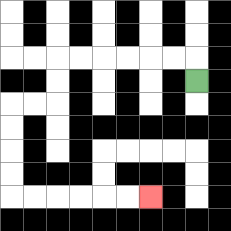{'start': '[8, 3]', 'end': '[6, 8]', 'path_directions': 'U,L,L,L,L,L,L,D,D,L,L,D,D,D,D,R,R,R,R,R,R', 'path_coordinates': '[[8, 3], [8, 2], [7, 2], [6, 2], [5, 2], [4, 2], [3, 2], [2, 2], [2, 3], [2, 4], [1, 4], [0, 4], [0, 5], [0, 6], [0, 7], [0, 8], [1, 8], [2, 8], [3, 8], [4, 8], [5, 8], [6, 8]]'}